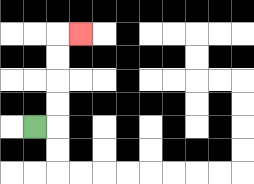{'start': '[1, 5]', 'end': '[3, 1]', 'path_directions': 'R,U,U,U,U,R', 'path_coordinates': '[[1, 5], [2, 5], [2, 4], [2, 3], [2, 2], [2, 1], [3, 1]]'}